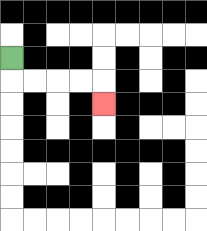{'start': '[0, 2]', 'end': '[4, 4]', 'path_directions': 'D,R,R,R,R,D', 'path_coordinates': '[[0, 2], [0, 3], [1, 3], [2, 3], [3, 3], [4, 3], [4, 4]]'}